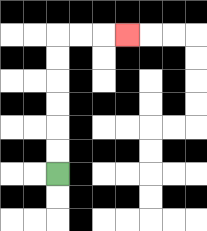{'start': '[2, 7]', 'end': '[5, 1]', 'path_directions': 'U,U,U,U,U,U,R,R,R', 'path_coordinates': '[[2, 7], [2, 6], [2, 5], [2, 4], [2, 3], [2, 2], [2, 1], [3, 1], [4, 1], [5, 1]]'}